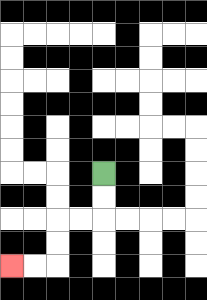{'start': '[4, 7]', 'end': '[0, 11]', 'path_directions': 'D,D,L,L,D,D,L,L', 'path_coordinates': '[[4, 7], [4, 8], [4, 9], [3, 9], [2, 9], [2, 10], [2, 11], [1, 11], [0, 11]]'}